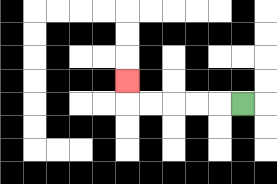{'start': '[10, 4]', 'end': '[5, 3]', 'path_directions': 'L,L,L,L,L,U', 'path_coordinates': '[[10, 4], [9, 4], [8, 4], [7, 4], [6, 4], [5, 4], [5, 3]]'}